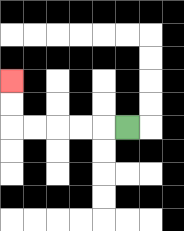{'start': '[5, 5]', 'end': '[0, 3]', 'path_directions': 'L,L,L,L,L,U,U', 'path_coordinates': '[[5, 5], [4, 5], [3, 5], [2, 5], [1, 5], [0, 5], [0, 4], [0, 3]]'}